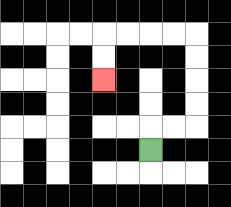{'start': '[6, 6]', 'end': '[4, 3]', 'path_directions': 'U,R,R,U,U,U,U,L,L,L,L,D,D', 'path_coordinates': '[[6, 6], [6, 5], [7, 5], [8, 5], [8, 4], [8, 3], [8, 2], [8, 1], [7, 1], [6, 1], [5, 1], [4, 1], [4, 2], [4, 3]]'}